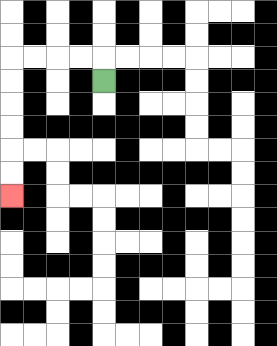{'start': '[4, 3]', 'end': '[0, 8]', 'path_directions': 'U,L,L,L,L,D,D,D,D,D,D', 'path_coordinates': '[[4, 3], [4, 2], [3, 2], [2, 2], [1, 2], [0, 2], [0, 3], [0, 4], [0, 5], [0, 6], [0, 7], [0, 8]]'}